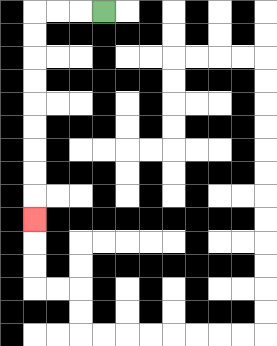{'start': '[4, 0]', 'end': '[1, 9]', 'path_directions': 'L,L,L,D,D,D,D,D,D,D,D,D', 'path_coordinates': '[[4, 0], [3, 0], [2, 0], [1, 0], [1, 1], [1, 2], [1, 3], [1, 4], [1, 5], [1, 6], [1, 7], [1, 8], [1, 9]]'}